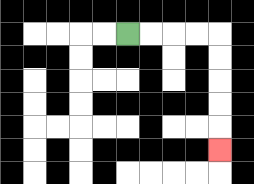{'start': '[5, 1]', 'end': '[9, 6]', 'path_directions': 'R,R,R,R,D,D,D,D,D', 'path_coordinates': '[[5, 1], [6, 1], [7, 1], [8, 1], [9, 1], [9, 2], [9, 3], [9, 4], [9, 5], [9, 6]]'}